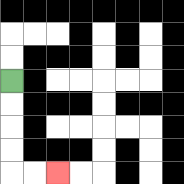{'start': '[0, 3]', 'end': '[2, 7]', 'path_directions': 'D,D,D,D,R,R', 'path_coordinates': '[[0, 3], [0, 4], [0, 5], [0, 6], [0, 7], [1, 7], [2, 7]]'}